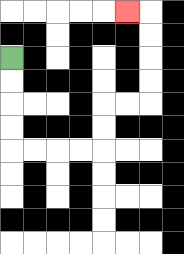{'start': '[0, 2]', 'end': '[5, 0]', 'path_directions': 'D,D,D,D,R,R,R,R,U,U,R,R,U,U,U,U,L', 'path_coordinates': '[[0, 2], [0, 3], [0, 4], [0, 5], [0, 6], [1, 6], [2, 6], [3, 6], [4, 6], [4, 5], [4, 4], [5, 4], [6, 4], [6, 3], [6, 2], [6, 1], [6, 0], [5, 0]]'}